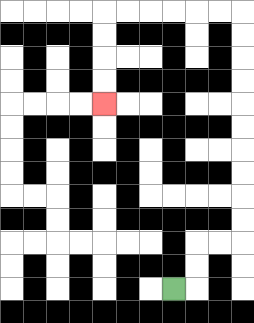{'start': '[7, 12]', 'end': '[4, 4]', 'path_directions': 'R,U,U,R,R,U,U,U,U,U,U,U,U,U,U,L,L,L,L,L,L,D,D,D,D', 'path_coordinates': '[[7, 12], [8, 12], [8, 11], [8, 10], [9, 10], [10, 10], [10, 9], [10, 8], [10, 7], [10, 6], [10, 5], [10, 4], [10, 3], [10, 2], [10, 1], [10, 0], [9, 0], [8, 0], [7, 0], [6, 0], [5, 0], [4, 0], [4, 1], [4, 2], [4, 3], [4, 4]]'}